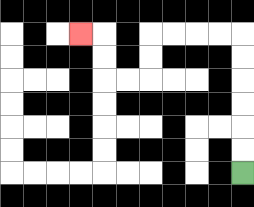{'start': '[10, 7]', 'end': '[3, 1]', 'path_directions': 'U,U,U,U,U,U,L,L,L,L,D,D,L,L,U,U,L', 'path_coordinates': '[[10, 7], [10, 6], [10, 5], [10, 4], [10, 3], [10, 2], [10, 1], [9, 1], [8, 1], [7, 1], [6, 1], [6, 2], [6, 3], [5, 3], [4, 3], [4, 2], [4, 1], [3, 1]]'}